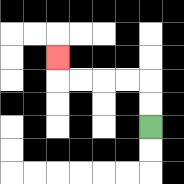{'start': '[6, 5]', 'end': '[2, 2]', 'path_directions': 'U,U,L,L,L,L,U', 'path_coordinates': '[[6, 5], [6, 4], [6, 3], [5, 3], [4, 3], [3, 3], [2, 3], [2, 2]]'}